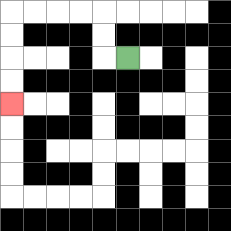{'start': '[5, 2]', 'end': '[0, 4]', 'path_directions': 'L,U,U,L,L,L,L,D,D,D,D', 'path_coordinates': '[[5, 2], [4, 2], [4, 1], [4, 0], [3, 0], [2, 0], [1, 0], [0, 0], [0, 1], [0, 2], [0, 3], [0, 4]]'}